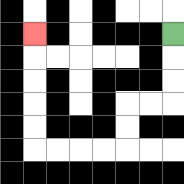{'start': '[7, 1]', 'end': '[1, 1]', 'path_directions': 'D,D,D,L,L,D,D,L,L,L,L,U,U,U,U,U', 'path_coordinates': '[[7, 1], [7, 2], [7, 3], [7, 4], [6, 4], [5, 4], [5, 5], [5, 6], [4, 6], [3, 6], [2, 6], [1, 6], [1, 5], [1, 4], [1, 3], [1, 2], [1, 1]]'}